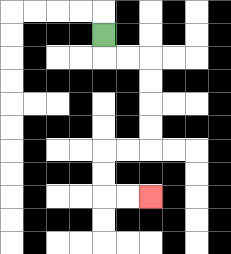{'start': '[4, 1]', 'end': '[6, 8]', 'path_directions': 'D,R,R,D,D,D,D,L,L,D,D,R,R', 'path_coordinates': '[[4, 1], [4, 2], [5, 2], [6, 2], [6, 3], [6, 4], [6, 5], [6, 6], [5, 6], [4, 6], [4, 7], [4, 8], [5, 8], [6, 8]]'}